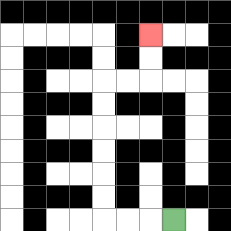{'start': '[7, 9]', 'end': '[6, 1]', 'path_directions': 'L,L,L,U,U,U,U,U,U,R,R,U,U', 'path_coordinates': '[[7, 9], [6, 9], [5, 9], [4, 9], [4, 8], [4, 7], [4, 6], [4, 5], [4, 4], [4, 3], [5, 3], [6, 3], [6, 2], [6, 1]]'}